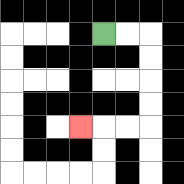{'start': '[4, 1]', 'end': '[3, 5]', 'path_directions': 'R,R,D,D,D,D,L,L,L', 'path_coordinates': '[[4, 1], [5, 1], [6, 1], [6, 2], [6, 3], [6, 4], [6, 5], [5, 5], [4, 5], [3, 5]]'}